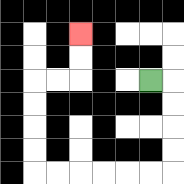{'start': '[6, 3]', 'end': '[3, 1]', 'path_directions': 'R,D,D,D,D,L,L,L,L,L,L,U,U,U,U,R,R,U,U', 'path_coordinates': '[[6, 3], [7, 3], [7, 4], [7, 5], [7, 6], [7, 7], [6, 7], [5, 7], [4, 7], [3, 7], [2, 7], [1, 7], [1, 6], [1, 5], [1, 4], [1, 3], [2, 3], [3, 3], [3, 2], [3, 1]]'}